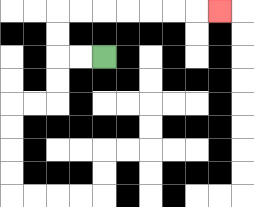{'start': '[4, 2]', 'end': '[9, 0]', 'path_directions': 'L,L,U,U,R,R,R,R,R,R,R', 'path_coordinates': '[[4, 2], [3, 2], [2, 2], [2, 1], [2, 0], [3, 0], [4, 0], [5, 0], [6, 0], [7, 0], [8, 0], [9, 0]]'}